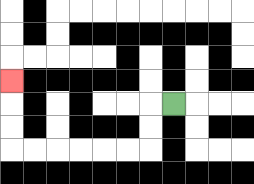{'start': '[7, 4]', 'end': '[0, 3]', 'path_directions': 'L,D,D,L,L,L,L,L,L,U,U,U', 'path_coordinates': '[[7, 4], [6, 4], [6, 5], [6, 6], [5, 6], [4, 6], [3, 6], [2, 6], [1, 6], [0, 6], [0, 5], [0, 4], [0, 3]]'}